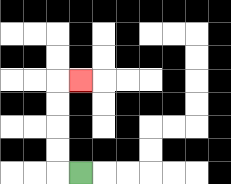{'start': '[3, 7]', 'end': '[3, 3]', 'path_directions': 'L,U,U,U,U,R', 'path_coordinates': '[[3, 7], [2, 7], [2, 6], [2, 5], [2, 4], [2, 3], [3, 3]]'}